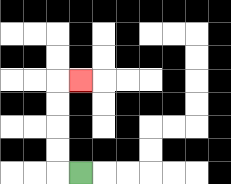{'start': '[3, 7]', 'end': '[3, 3]', 'path_directions': 'L,U,U,U,U,R', 'path_coordinates': '[[3, 7], [2, 7], [2, 6], [2, 5], [2, 4], [2, 3], [3, 3]]'}